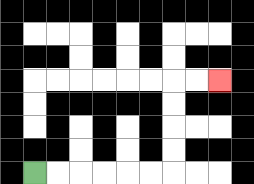{'start': '[1, 7]', 'end': '[9, 3]', 'path_directions': 'R,R,R,R,R,R,U,U,U,U,R,R', 'path_coordinates': '[[1, 7], [2, 7], [3, 7], [4, 7], [5, 7], [6, 7], [7, 7], [7, 6], [7, 5], [7, 4], [7, 3], [8, 3], [9, 3]]'}